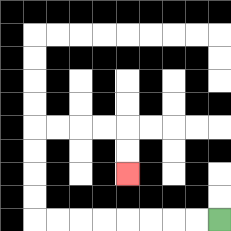{'start': '[9, 9]', 'end': '[5, 7]', 'path_directions': 'L,L,L,L,L,L,L,L,U,U,U,U,R,R,R,R,D,D', 'path_coordinates': '[[9, 9], [8, 9], [7, 9], [6, 9], [5, 9], [4, 9], [3, 9], [2, 9], [1, 9], [1, 8], [1, 7], [1, 6], [1, 5], [2, 5], [3, 5], [4, 5], [5, 5], [5, 6], [5, 7]]'}